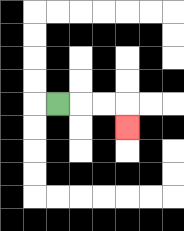{'start': '[2, 4]', 'end': '[5, 5]', 'path_directions': 'R,R,R,D', 'path_coordinates': '[[2, 4], [3, 4], [4, 4], [5, 4], [5, 5]]'}